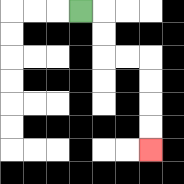{'start': '[3, 0]', 'end': '[6, 6]', 'path_directions': 'R,D,D,R,R,D,D,D,D', 'path_coordinates': '[[3, 0], [4, 0], [4, 1], [4, 2], [5, 2], [6, 2], [6, 3], [6, 4], [6, 5], [6, 6]]'}